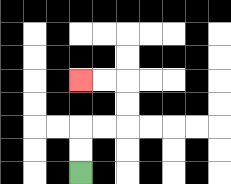{'start': '[3, 7]', 'end': '[3, 3]', 'path_directions': 'U,U,R,R,U,U,L,L', 'path_coordinates': '[[3, 7], [3, 6], [3, 5], [4, 5], [5, 5], [5, 4], [5, 3], [4, 3], [3, 3]]'}